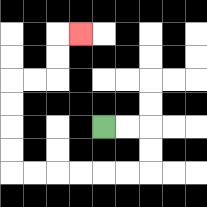{'start': '[4, 5]', 'end': '[3, 1]', 'path_directions': 'R,R,D,D,L,L,L,L,L,L,U,U,U,U,R,R,U,U,R', 'path_coordinates': '[[4, 5], [5, 5], [6, 5], [6, 6], [6, 7], [5, 7], [4, 7], [3, 7], [2, 7], [1, 7], [0, 7], [0, 6], [0, 5], [0, 4], [0, 3], [1, 3], [2, 3], [2, 2], [2, 1], [3, 1]]'}